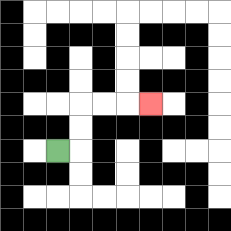{'start': '[2, 6]', 'end': '[6, 4]', 'path_directions': 'R,U,U,R,R,R', 'path_coordinates': '[[2, 6], [3, 6], [3, 5], [3, 4], [4, 4], [5, 4], [6, 4]]'}